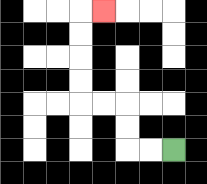{'start': '[7, 6]', 'end': '[4, 0]', 'path_directions': 'L,L,U,U,L,L,U,U,U,U,R', 'path_coordinates': '[[7, 6], [6, 6], [5, 6], [5, 5], [5, 4], [4, 4], [3, 4], [3, 3], [3, 2], [3, 1], [3, 0], [4, 0]]'}